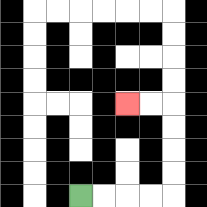{'start': '[3, 8]', 'end': '[5, 4]', 'path_directions': 'R,R,R,R,U,U,U,U,L,L', 'path_coordinates': '[[3, 8], [4, 8], [5, 8], [6, 8], [7, 8], [7, 7], [7, 6], [7, 5], [7, 4], [6, 4], [5, 4]]'}